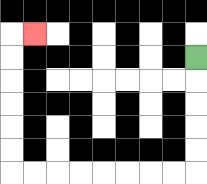{'start': '[8, 2]', 'end': '[1, 1]', 'path_directions': 'D,D,D,D,D,L,L,L,L,L,L,L,L,U,U,U,U,U,U,R', 'path_coordinates': '[[8, 2], [8, 3], [8, 4], [8, 5], [8, 6], [8, 7], [7, 7], [6, 7], [5, 7], [4, 7], [3, 7], [2, 7], [1, 7], [0, 7], [0, 6], [0, 5], [0, 4], [0, 3], [0, 2], [0, 1], [1, 1]]'}